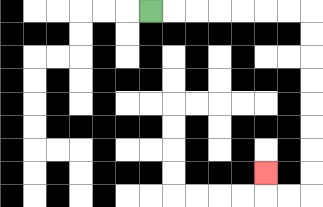{'start': '[6, 0]', 'end': '[11, 7]', 'path_directions': 'R,R,R,R,R,R,R,D,D,D,D,D,D,D,D,L,L,U', 'path_coordinates': '[[6, 0], [7, 0], [8, 0], [9, 0], [10, 0], [11, 0], [12, 0], [13, 0], [13, 1], [13, 2], [13, 3], [13, 4], [13, 5], [13, 6], [13, 7], [13, 8], [12, 8], [11, 8], [11, 7]]'}